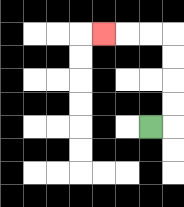{'start': '[6, 5]', 'end': '[4, 1]', 'path_directions': 'R,U,U,U,U,L,L,L', 'path_coordinates': '[[6, 5], [7, 5], [7, 4], [7, 3], [7, 2], [7, 1], [6, 1], [5, 1], [4, 1]]'}